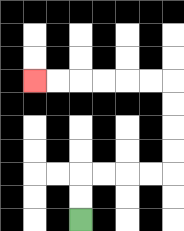{'start': '[3, 9]', 'end': '[1, 3]', 'path_directions': 'U,U,R,R,R,R,U,U,U,U,L,L,L,L,L,L', 'path_coordinates': '[[3, 9], [3, 8], [3, 7], [4, 7], [5, 7], [6, 7], [7, 7], [7, 6], [7, 5], [7, 4], [7, 3], [6, 3], [5, 3], [4, 3], [3, 3], [2, 3], [1, 3]]'}